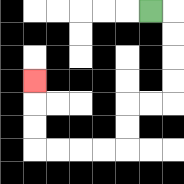{'start': '[6, 0]', 'end': '[1, 3]', 'path_directions': 'R,D,D,D,D,L,L,D,D,L,L,L,L,U,U,U', 'path_coordinates': '[[6, 0], [7, 0], [7, 1], [7, 2], [7, 3], [7, 4], [6, 4], [5, 4], [5, 5], [5, 6], [4, 6], [3, 6], [2, 6], [1, 6], [1, 5], [1, 4], [1, 3]]'}